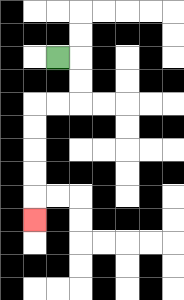{'start': '[2, 2]', 'end': '[1, 9]', 'path_directions': 'R,D,D,L,L,D,D,D,D,D', 'path_coordinates': '[[2, 2], [3, 2], [3, 3], [3, 4], [2, 4], [1, 4], [1, 5], [1, 6], [1, 7], [1, 8], [1, 9]]'}